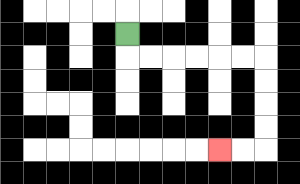{'start': '[5, 1]', 'end': '[9, 6]', 'path_directions': 'D,R,R,R,R,R,R,D,D,D,D,L,L', 'path_coordinates': '[[5, 1], [5, 2], [6, 2], [7, 2], [8, 2], [9, 2], [10, 2], [11, 2], [11, 3], [11, 4], [11, 5], [11, 6], [10, 6], [9, 6]]'}